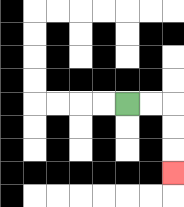{'start': '[5, 4]', 'end': '[7, 7]', 'path_directions': 'R,R,D,D,D', 'path_coordinates': '[[5, 4], [6, 4], [7, 4], [7, 5], [7, 6], [7, 7]]'}